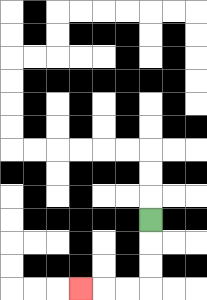{'start': '[6, 9]', 'end': '[3, 12]', 'path_directions': 'D,D,D,L,L,L', 'path_coordinates': '[[6, 9], [6, 10], [6, 11], [6, 12], [5, 12], [4, 12], [3, 12]]'}